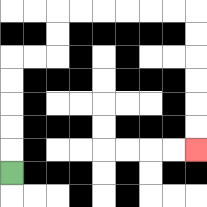{'start': '[0, 7]', 'end': '[8, 6]', 'path_directions': 'U,U,U,U,U,R,R,U,U,R,R,R,R,R,R,D,D,D,D,D,D', 'path_coordinates': '[[0, 7], [0, 6], [0, 5], [0, 4], [0, 3], [0, 2], [1, 2], [2, 2], [2, 1], [2, 0], [3, 0], [4, 0], [5, 0], [6, 0], [7, 0], [8, 0], [8, 1], [8, 2], [8, 3], [8, 4], [8, 5], [8, 6]]'}